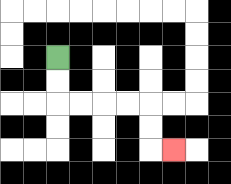{'start': '[2, 2]', 'end': '[7, 6]', 'path_directions': 'D,D,R,R,R,R,D,D,R', 'path_coordinates': '[[2, 2], [2, 3], [2, 4], [3, 4], [4, 4], [5, 4], [6, 4], [6, 5], [6, 6], [7, 6]]'}